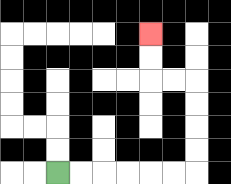{'start': '[2, 7]', 'end': '[6, 1]', 'path_directions': 'R,R,R,R,R,R,U,U,U,U,L,L,U,U', 'path_coordinates': '[[2, 7], [3, 7], [4, 7], [5, 7], [6, 7], [7, 7], [8, 7], [8, 6], [8, 5], [8, 4], [8, 3], [7, 3], [6, 3], [6, 2], [6, 1]]'}